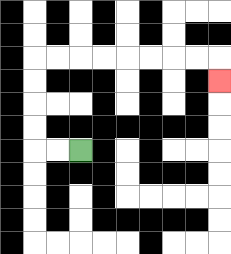{'start': '[3, 6]', 'end': '[9, 3]', 'path_directions': 'L,L,U,U,U,U,R,R,R,R,R,R,R,R,D', 'path_coordinates': '[[3, 6], [2, 6], [1, 6], [1, 5], [1, 4], [1, 3], [1, 2], [2, 2], [3, 2], [4, 2], [5, 2], [6, 2], [7, 2], [8, 2], [9, 2], [9, 3]]'}